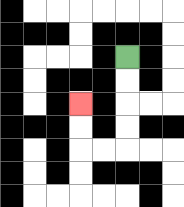{'start': '[5, 2]', 'end': '[3, 4]', 'path_directions': 'D,D,D,D,L,L,U,U', 'path_coordinates': '[[5, 2], [5, 3], [5, 4], [5, 5], [5, 6], [4, 6], [3, 6], [3, 5], [3, 4]]'}